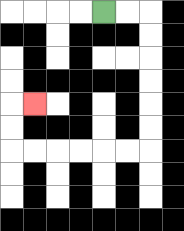{'start': '[4, 0]', 'end': '[1, 4]', 'path_directions': 'R,R,D,D,D,D,D,D,L,L,L,L,L,L,U,U,R', 'path_coordinates': '[[4, 0], [5, 0], [6, 0], [6, 1], [6, 2], [6, 3], [6, 4], [6, 5], [6, 6], [5, 6], [4, 6], [3, 6], [2, 6], [1, 6], [0, 6], [0, 5], [0, 4], [1, 4]]'}